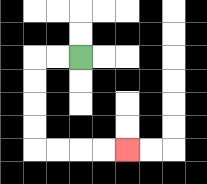{'start': '[3, 2]', 'end': '[5, 6]', 'path_directions': 'L,L,D,D,D,D,R,R,R,R', 'path_coordinates': '[[3, 2], [2, 2], [1, 2], [1, 3], [1, 4], [1, 5], [1, 6], [2, 6], [3, 6], [4, 6], [5, 6]]'}